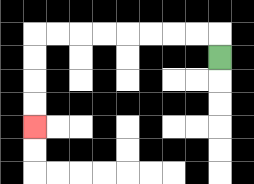{'start': '[9, 2]', 'end': '[1, 5]', 'path_directions': 'U,L,L,L,L,L,L,L,L,D,D,D,D', 'path_coordinates': '[[9, 2], [9, 1], [8, 1], [7, 1], [6, 1], [5, 1], [4, 1], [3, 1], [2, 1], [1, 1], [1, 2], [1, 3], [1, 4], [1, 5]]'}